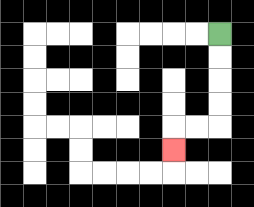{'start': '[9, 1]', 'end': '[7, 6]', 'path_directions': 'D,D,D,D,L,L,D', 'path_coordinates': '[[9, 1], [9, 2], [9, 3], [9, 4], [9, 5], [8, 5], [7, 5], [7, 6]]'}